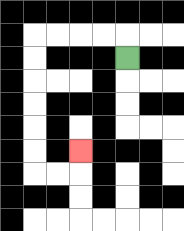{'start': '[5, 2]', 'end': '[3, 6]', 'path_directions': 'U,L,L,L,L,D,D,D,D,D,D,R,R,U', 'path_coordinates': '[[5, 2], [5, 1], [4, 1], [3, 1], [2, 1], [1, 1], [1, 2], [1, 3], [1, 4], [1, 5], [1, 6], [1, 7], [2, 7], [3, 7], [3, 6]]'}